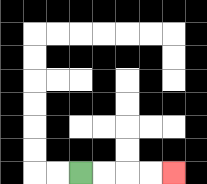{'start': '[3, 7]', 'end': '[7, 7]', 'path_directions': 'R,R,R,R', 'path_coordinates': '[[3, 7], [4, 7], [5, 7], [6, 7], [7, 7]]'}